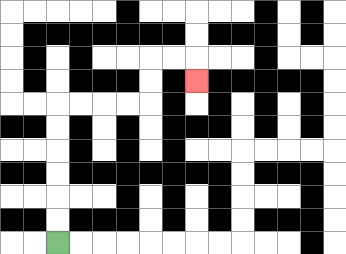{'start': '[2, 10]', 'end': '[8, 3]', 'path_directions': 'U,U,U,U,U,U,R,R,R,R,U,U,R,R,D', 'path_coordinates': '[[2, 10], [2, 9], [2, 8], [2, 7], [2, 6], [2, 5], [2, 4], [3, 4], [4, 4], [5, 4], [6, 4], [6, 3], [6, 2], [7, 2], [8, 2], [8, 3]]'}